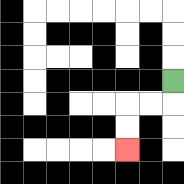{'start': '[7, 3]', 'end': '[5, 6]', 'path_directions': 'D,L,L,D,D', 'path_coordinates': '[[7, 3], [7, 4], [6, 4], [5, 4], [5, 5], [5, 6]]'}